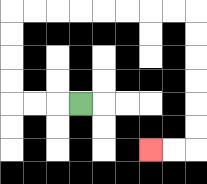{'start': '[3, 4]', 'end': '[6, 6]', 'path_directions': 'L,L,L,U,U,U,U,R,R,R,R,R,R,R,R,D,D,D,D,D,D,L,L', 'path_coordinates': '[[3, 4], [2, 4], [1, 4], [0, 4], [0, 3], [0, 2], [0, 1], [0, 0], [1, 0], [2, 0], [3, 0], [4, 0], [5, 0], [6, 0], [7, 0], [8, 0], [8, 1], [8, 2], [8, 3], [8, 4], [8, 5], [8, 6], [7, 6], [6, 6]]'}